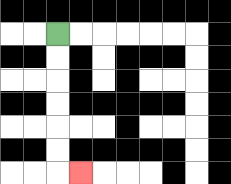{'start': '[2, 1]', 'end': '[3, 7]', 'path_directions': 'D,D,D,D,D,D,R', 'path_coordinates': '[[2, 1], [2, 2], [2, 3], [2, 4], [2, 5], [2, 6], [2, 7], [3, 7]]'}